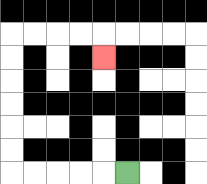{'start': '[5, 7]', 'end': '[4, 2]', 'path_directions': 'L,L,L,L,L,U,U,U,U,U,U,R,R,R,R,D', 'path_coordinates': '[[5, 7], [4, 7], [3, 7], [2, 7], [1, 7], [0, 7], [0, 6], [0, 5], [0, 4], [0, 3], [0, 2], [0, 1], [1, 1], [2, 1], [3, 1], [4, 1], [4, 2]]'}